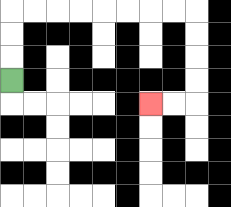{'start': '[0, 3]', 'end': '[6, 4]', 'path_directions': 'U,U,U,R,R,R,R,R,R,R,R,D,D,D,D,L,L', 'path_coordinates': '[[0, 3], [0, 2], [0, 1], [0, 0], [1, 0], [2, 0], [3, 0], [4, 0], [5, 0], [6, 0], [7, 0], [8, 0], [8, 1], [8, 2], [8, 3], [8, 4], [7, 4], [6, 4]]'}